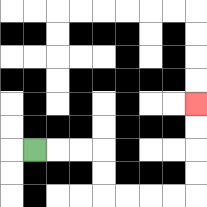{'start': '[1, 6]', 'end': '[8, 4]', 'path_directions': 'R,R,R,D,D,R,R,R,R,U,U,U,U', 'path_coordinates': '[[1, 6], [2, 6], [3, 6], [4, 6], [4, 7], [4, 8], [5, 8], [6, 8], [7, 8], [8, 8], [8, 7], [8, 6], [8, 5], [8, 4]]'}